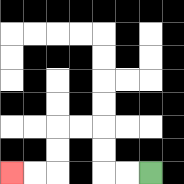{'start': '[6, 7]', 'end': '[0, 7]', 'path_directions': 'L,L,U,U,L,L,D,D,L,L', 'path_coordinates': '[[6, 7], [5, 7], [4, 7], [4, 6], [4, 5], [3, 5], [2, 5], [2, 6], [2, 7], [1, 7], [0, 7]]'}